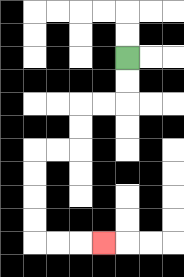{'start': '[5, 2]', 'end': '[4, 10]', 'path_directions': 'D,D,L,L,D,D,L,L,D,D,D,D,R,R,R', 'path_coordinates': '[[5, 2], [5, 3], [5, 4], [4, 4], [3, 4], [3, 5], [3, 6], [2, 6], [1, 6], [1, 7], [1, 8], [1, 9], [1, 10], [2, 10], [3, 10], [4, 10]]'}